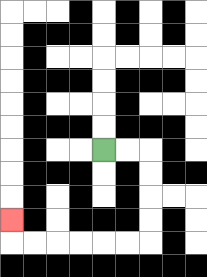{'start': '[4, 6]', 'end': '[0, 9]', 'path_directions': 'R,R,D,D,D,D,L,L,L,L,L,L,U', 'path_coordinates': '[[4, 6], [5, 6], [6, 6], [6, 7], [6, 8], [6, 9], [6, 10], [5, 10], [4, 10], [3, 10], [2, 10], [1, 10], [0, 10], [0, 9]]'}